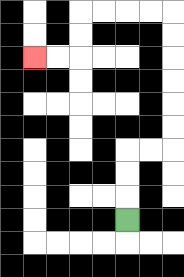{'start': '[5, 9]', 'end': '[1, 2]', 'path_directions': 'U,U,U,R,R,U,U,U,U,U,U,L,L,L,L,D,D,L,L', 'path_coordinates': '[[5, 9], [5, 8], [5, 7], [5, 6], [6, 6], [7, 6], [7, 5], [7, 4], [7, 3], [7, 2], [7, 1], [7, 0], [6, 0], [5, 0], [4, 0], [3, 0], [3, 1], [3, 2], [2, 2], [1, 2]]'}